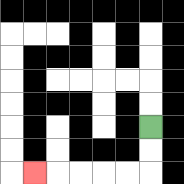{'start': '[6, 5]', 'end': '[1, 7]', 'path_directions': 'D,D,L,L,L,L,L', 'path_coordinates': '[[6, 5], [6, 6], [6, 7], [5, 7], [4, 7], [3, 7], [2, 7], [1, 7]]'}